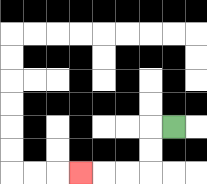{'start': '[7, 5]', 'end': '[3, 7]', 'path_directions': 'L,D,D,L,L,L', 'path_coordinates': '[[7, 5], [6, 5], [6, 6], [6, 7], [5, 7], [4, 7], [3, 7]]'}